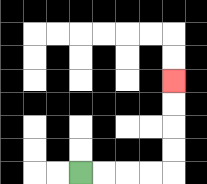{'start': '[3, 7]', 'end': '[7, 3]', 'path_directions': 'R,R,R,R,U,U,U,U', 'path_coordinates': '[[3, 7], [4, 7], [5, 7], [6, 7], [7, 7], [7, 6], [7, 5], [7, 4], [7, 3]]'}